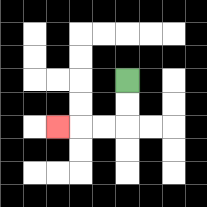{'start': '[5, 3]', 'end': '[2, 5]', 'path_directions': 'D,D,L,L,L', 'path_coordinates': '[[5, 3], [5, 4], [5, 5], [4, 5], [3, 5], [2, 5]]'}